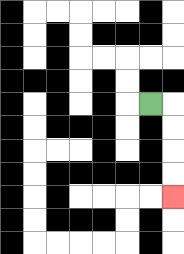{'start': '[6, 4]', 'end': '[7, 8]', 'path_directions': 'R,D,D,D,D', 'path_coordinates': '[[6, 4], [7, 4], [7, 5], [7, 6], [7, 7], [7, 8]]'}